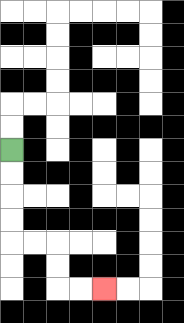{'start': '[0, 6]', 'end': '[4, 12]', 'path_directions': 'D,D,D,D,R,R,D,D,R,R', 'path_coordinates': '[[0, 6], [0, 7], [0, 8], [0, 9], [0, 10], [1, 10], [2, 10], [2, 11], [2, 12], [3, 12], [4, 12]]'}